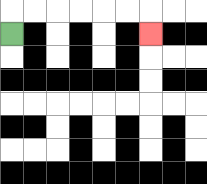{'start': '[0, 1]', 'end': '[6, 1]', 'path_directions': 'U,R,R,R,R,R,R,D', 'path_coordinates': '[[0, 1], [0, 0], [1, 0], [2, 0], [3, 0], [4, 0], [5, 0], [6, 0], [6, 1]]'}